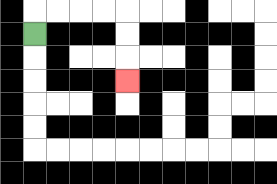{'start': '[1, 1]', 'end': '[5, 3]', 'path_directions': 'U,R,R,R,R,D,D,D', 'path_coordinates': '[[1, 1], [1, 0], [2, 0], [3, 0], [4, 0], [5, 0], [5, 1], [5, 2], [5, 3]]'}